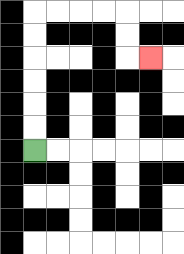{'start': '[1, 6]', 'end': '[6, 2]', 'path_directions': 'U,U,U,U,U,U,R,R,R,R,D,D,R', 'path_coordinates': '[[1, 6], [1, 5], [1, 4], [1, 3], [1, 2], [1, 1], [1, 0], [2, 0], [3, 0], [4, 0], [5, 0], [5, 1], [5, 2], [6, 2]]'}